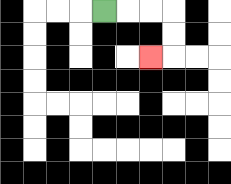{'start': '[4, 0]', 'end': '[6, 2]', 'path_directions': 'R,R,R,D,D,L', 'path_coordinates': '[[4, 0], [5, 0], [6, 0], [7, 0], [7, 1], [7, 2], [6, 2]]'}